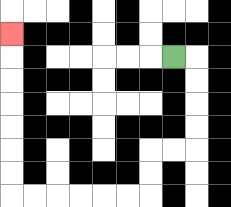{'start': '[7, 2]', 'end': '[0, 1]', 'path_directions': 'R,D,D,D,D,L,L,D,D,L,L,L,L,L,L,U,U,U,U,U,U,U', 'path_coordinates': '[[7, 2], [8, 2], [8, 3], [8, 4], [8, 5], [8, 6], [7, 6], [6, 6], [6, 7], [6, 8], [5, 8], [4, 8], [3, 8], [2, 8], [1, 8], [0, 8], [0, 7], [0, 6], [0, 5], [0, 4], [0, 3], [0, 2], [0, 1]]'}